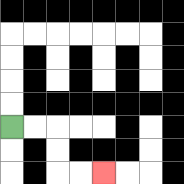{'start': '[0, 5]', 'end': '[4, 7]', 'path_directions': 'R,R,D,D,R,R', 'path_coordinates': '[[0, 5], [1, 5], [2, 5], [2, 6], [2, 7], [3, 7], [4, 7]]'}